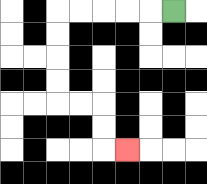{'start': '[7, 0]', 'end': '[5, 6]', 'path_directions': 'L,L,L,L,L,D,D,D,D,R,R,D,D,R', 'path_coordinates': '[[7, 0], [6, 0], [5, 0], [4, 0], [3, 0], [2, 0], [2, 1], [2, 2], [2, 3], [2, 4], [3, 4], [4, 4], [4, 5], [4, 6], [5, 6]]'}